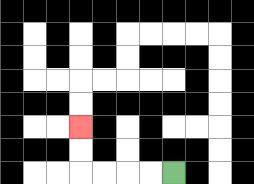{'start': '[7, 7]', 'end': '[3, 5]', 'path_directions': 'L,L,L,L,U,U', 'path_coordinates': '[[7, 7], [6, 7], [5, 7], [4, 7], [3, 7], [3, 6], [3, 5]]'}